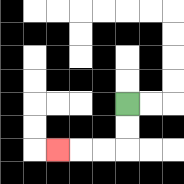{'start': '[5, 4]', 'end': '[2, 6]', 'path_directions': 'D,D,L,L,L', 'path_coordinates': '[[5, 4], [5, 5], [5, 6], [4, 6], [3, 6], [2, 6]]'}